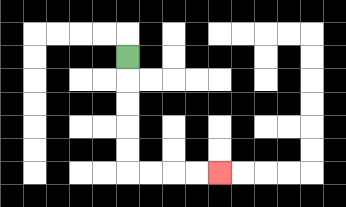{'start': '[5, 2]', 'end': '[9, 7]', 'path_directions': 'D,D,D,D,D,R,R,R,R', 'path_coordinates': '[[5, 2], [5, 3], [5, 4], [5, 5], [5, 6], [5, 7], [6, 7], [7, 7], [8, 7], [9, 7]]'}